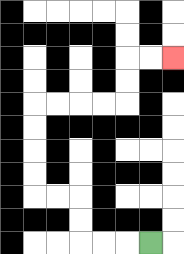{'start': '[6, 10]', 'end': '[7, 2]', 'path_directions': 'L,L,L,U,U,L,L,U,U,U,U,R,R,R,R,U,U,R,R', 'path_coordinates': '[[6, 10], [5, 10], [4, 10], [3, 10], [3, 9], [3, 8], [2, 8], [1, 8], [1, 7], [1, 6], [1, 5], [1, 4], [2, 4], [3, 4], [4, 4], [5, 4], [5, 3], [5, 2], [6, 2], [7, 2]]'}